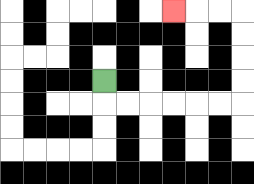{'start': '[4, 3]', 'end': '[7, 0]', 'path_directions': 'D,R,R,R,R,R,R,U,U,U,U,L,L,L', 'path_coordinates': '[[4, 3], [4, 4], [5, 4], [6, 4], [7, 4], [8, 4], [9, 4], [10, 4], [10, 3], [10, 2], [10, 1], [10, 0], [9, 0], [8, 0], [7, 0]]'}